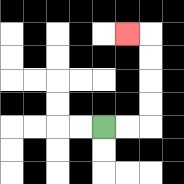{'start': '[4, 5]', 'end': '[5, 1]', 'path_directions': 'R,R,U,U,U,U,L', 'path_coordinates': '[[4, 5], [5, 5], [6, 5], [6, 4], [6, 3], [6, 2], [6, 1], [5, 1]]'}